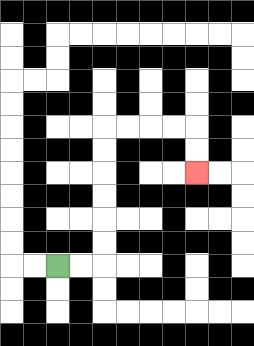{'start': '[2, 11]', 'end': '[8, 7]', 'path_directions': 'R,R,U,U,U,U,U,U,R,R,R,R,D,D', 'path_coordinates': '[[2, 11], [3, 11], [4, 11], [4, 10], [4, 9], [4, 8], [4, 7], [4, 6], [4, 5], [5, 5], [6, 5], [7, 5], [8, 5], [8, 6], [8, 7]]'}